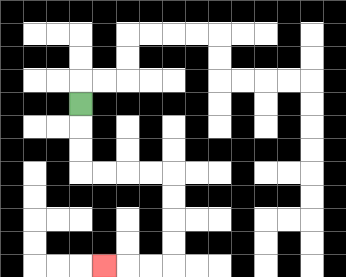{'start': '[3, 4]', 'end': '[4, 11]', 'path_directions': 'D,D,D,R,R,R,R,D,D,D,D,L,L,L', 'path_coordinates': '[[3, 4], [3, 5], [3, 6], [3, 7], [4, 7], [5, 7], [6, 7], [7, 7], [7, 8], [7, 9], [7, 10], [7, 11], [6, 11], [5, 11], [4, 11]]'}